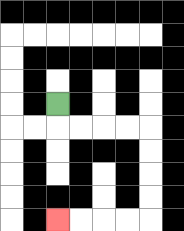{'start': '[2, 4]', 'end': '[2, 9]', 'path_directions': 'D,R,R,R,R,D,D,D,D,L,L,L,L', 'path_coordinates': '[[2, 4], [2, 5], [3, 5], [4, 5], [5, 5], [6, 5], [6, 6], [6, 7], [6, 8], [6, 9], [5, 9], [4, 9], [3, 9], [2, 9]]'}